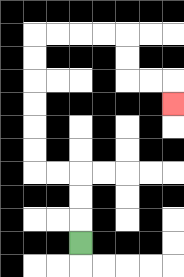{'start': '[3, 10]', 'end': '[7, 4]', 'path_directions': 'U,U,U,L,L,U,U,U,U,U,U,R,R,R,R,D,D,R,R,D', 'path_coordinates': '[[3, 10], [3, 9], [3, 8], [3, 7], [2, 7], [1, 7], [1, 6], [1, 5], [1, 4], [1, 3], [1, 2], [1, 1], [2, 1], [3, 1], [4, 1], [5, 1], [5, 2], [5, 3], [6, 3], [7, 3], [7, 4]]'}